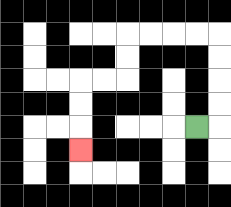{'start': '[8, 5]', 'end': '[3, 6]', 'path_directions': 'R,U,U,U,U,L,L,L,L,D,D,L,L,D,D,D', 'path_coordinates': '[[8, 5], [9, 5], [9, 4], [9, 3], [9, 2], [9, 1], [8, 1], [7, 1], [6, 1], [5, 1], [5, 2], [5, 3], [4, 3], [3, 3], [3, 4], [3, 5], [3, 6]]'}